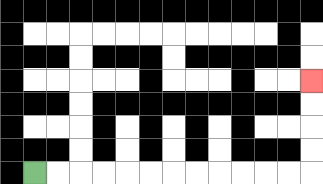{'start': '[1, 7]', 'end': '[13, 3]', 'path_directions': 'R,R,R,R,R,R,R,R,R,R,R,R,U,U,U,U', 'path_coordinates': '[[1, 7], [2, 7], [3, 7], [4, 7], [5, 7], [6, 7], [7, 7], [8, 7], [9, 7], [10, 7], [11, 7], [12, 7], [13, 7], [13, 6], [13, 5], [13, 4], [13, 3]]'}